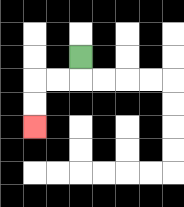{'start': '[3, 2]', 'end': '[1, 5]', 'path_directions': 'D,L,L,D,D', 'path_coordinates': '[[3, 2], [3, 3], [2, 3], [1, 3], [1, 4], [1, 5]]'}